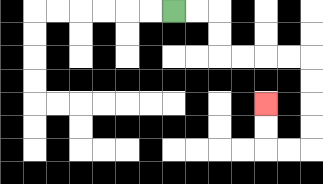{'start': '[7, 0]', 'end': '[11, 4]', 'path_directions': 'R,R,D,D,R,R,R,R,D,D,D,D,L,L,U,U', 'path_coordinates': '[[7, 0], [8, 0], [9, 0], [9, 1], [9, 2], [10, 2], [11, 2], [12, 2], [13, 2], [13, 3], [13, 4], [13, 5], [13, 6], [12, 6], [11, 6], [11, 5], [11, 4]]'}